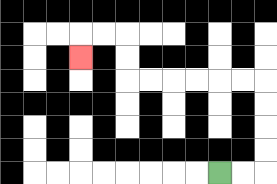{'start': '[9, 7]', 'end': '[3, 2]', 'path_directions': 'R,R,U,U,U,U,L,L,L,L,L,L,U,U,L,L,D', 'path_coordinates': '[[9, 7], [10, 7], [11, 7], [11, 6], [11, 5], [11, 4], [11, 3], [10, 3], [9, 3], [8, 3], [7, 3], [6, 3], [5, 3], [5, 2], [5, 1], [4, 1], [3, 1], [3, 2]]'}